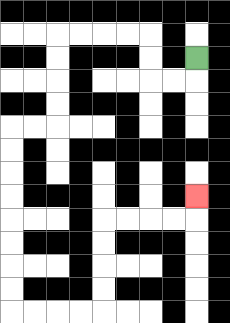{'start': '[8, 2]', 'end': '[8, 8]', 'path_directions': 'D,L,L,U,U,L,L,L,L,D,D,D,D,L,L,D,D,D,D,D,D,D,D,R,R,R,R,U,U,U,U,R,R,R,R,U', 'path_coordinates': '[[8, 2], [8, 3], [7, 3], [6, 3], [6, 2], [6, 1], [5, 1], [4, 1], [3, 1], [2, 1], [2, 2], [2, 3], [2, 4], [2, 5], [1, 5], [0, 5], [0, 6], [0, 7], [0, 8], [0, 9], [0, 10], [0, 11], [0, 12], [0, 13], [1, 13], [2, 13], [3, 13], [4, 13], [4, 12], [4, 11], [4, 10], [4, 9], [5, 9], [6, 9], [7, 9], [8, 9], [8, 8]]'}